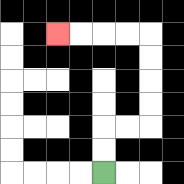{'start': '[4, 7]', 'end': '[2, 1]', 'path_directions': 'U,U,R,R,U,U,U,U,L,L,L,L', 'path_coordinates': '[[4, 7], [4, 6], [4, 5], [5, 5], [6, 5], [6, 4], [6, 3], [6, 2], [6, 1], [5, 1], [4, 1], [3, 1], [2, 1]]'}